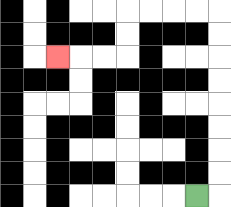{'start': '[8, 8]', 'end': '[2, 2]', 'path_directions': 'R,U,U,U,U,U,U,U,U,L,L,L,L,D,D,L,L,L', 'path_coordinates': '[[8, 8], [9, 8], [9, 7], [9, 6], [9, 5], [9, 4], [9, 3], [9, 2], [9, 1], [9, 0], [8, 0], [7, 0], [6, 0], [5, 0], [5, 1], [5, 2], [4, 2], [3, 2], [2, 2]]'}